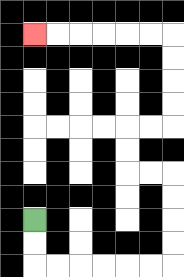{'start': '[1, 9]', 'end': '[1, 1]', 'path_directions': 'D,D,R,R,R,R,R,R,U,U,U,U,L,L,U,U,R,R,U,U,U,U,L,L,L,L,L,L', 'path_coordinates': '[[1, 9], [1, 10], [1, 11], [2, 11], [3, 11], [4, 11], [5, 11], [6, 11], [7, 11], [7, 10], [7, 9], [7, 8], [7, 7], [6, 7], [5, 7], [5, 6], [5, 5], [6, 5], [7, 5], [7, 4], [7, 3], [7, 2], [7, 1], [6, 1], [5, 1], [4, 1], [3, 1], [2, 1], [1, 1]]'}